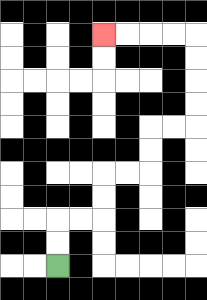{'start': '[2, 11]', 'end': '[4, 1]', 'path_directions': 'U,U,R,R,U,U,R,R,U,U,R,R,U,U,U,U,L,L,L,L', 'path_coordinates': '[[2, 11], [2, 10], [2, 9], [3, 9], [4, 9], [4, 8], [4, 7], [5, 7], [6, 7], [6, 6], [6, 5], [7, 5], [8, 5], [8, 4], [8, 3], [8, 2], [8, 1], [7, 1], [6, 1], [5, 1], [4, 1]]'}